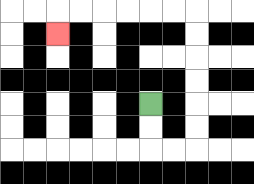{'start': '[6, 4]', 'end': '[2, 1]', 'path_directions': 'D,D,R,R,U,U,U,U,U,U,L,L,L,L,L,L,D', 'path_coordinates': '[[6, 4], [6, 5], [6, 6], [7, 6], [8, 6], [8, 5], [8, 4], [8, 3], [8, 2], [8, 1], [8, 0], [7, 0], [6, 0], [5, 0], [4, 0], [3, 0], [2, 0], [2, 1]]'}